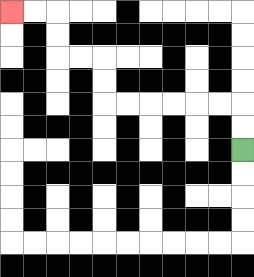{'start': '[10, 6]', 'end': '[0, 0]', 'path_directions': 'U,U,L,L,L,L,L,L,U,U,L,L,U,U,L,L', 'path_coordinates': '[[10, 6], [10, 5], [10, 4], [9, 4], [8, 4], [7, 4], [6, 4], [5, 4], [4, 4], [4, 3], [4, 2], [3, 2], [2, 2], [2, 1], [2, 0], [1, 0], [0, 0]]'}